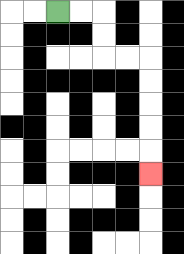{'start': '[2, 0]', 'end': '[6, 7]', 'path_directions': 'R,R,D,D,R,R,D,D,D,D,D', 'path_coordinates': '[[2, 0], [3, 0], [4, 0], [4, 1], [4, 2], [5, 2], [6, 2], [6, 3], [6, 4], [6, 5], [6, 6], [6, 7]]'}